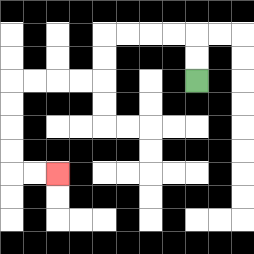{'start': '[8, 3]', 'end': '[2, 7]', 'path_directions': 'U,U,L,L,L,L,D,D,L,L,L,L,D,D,D,D,R,R', 'path_coordinates': '[[8, 3], [8, 2], [8, 1], [7, 1], [6, 1], [5, 1], [4, 1], [4, 2], [4, 3], [3, 3], [2, 3], [1, 3], [0, 3], [0, 4], [0, 5], [0, 6], [0, 7], [1, 7], [2, 7]]'}